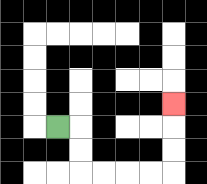{'start': '[2, 5]', 'end': '[7, 4]', 'path_directions': 'R,D,D,R,R,R,R,U,U,U', 'path_coordinates': '[[2, 5], [3, 5], [3, 6], [3, 7], [4, 7], [5, 7], [6, 7], [7, 7], [7, 6], [7, 5], [7, 4]]'}